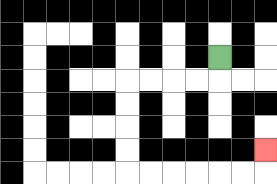{'start': '[9, 2]', 'end': '[11, 6]', 'path_directions': 'D,L,L,L,L,D,D,D,D,R,R,R,R,R,R,U', 'path_coordinates': '[[9, 2], [9, 3], [8, 3], [7, 3], [6, 3], [5, 3], [5, 4], [5, 5], [5, 6], [5, 7], [6, 7], [7, 7], [8, 7], [9, 7], [10, 7], [11, 7], [11, 6]]'}